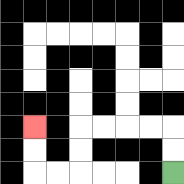{'start': '[7, 7]', 'end': '[1, 5]', 'path_directions': 'U,U,L,L,L,L,D,D,L,L,U,U', 'path_coordinates': '[[7, 7], [7, 6], [7, 5], [6, 5], [5, 5], [4, 5], [3, 5], [3, 6], [3, 7], [2, 7], [1, 7], [1, 6], [1, 5]]'}